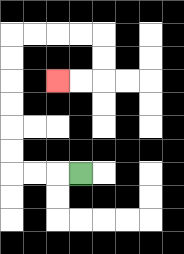{'start': '[3, 7]', 'end': '[2, 3]', 'path_directions': 'L,L,L,U,U,U,U,U,U,R,R,R,R,D,D,L,L', 'path_coordinates': '[[3, 7], [2, 7], [1, 7], [0, 7], [0, 6], [0, 5], [0, 4], [0, 3], [0, 2], [0, 1], [1, 1], [2, 1], [3, 1], [4, 1], [4, 2], [4, 3], [3, 3], [2, 3]]'}